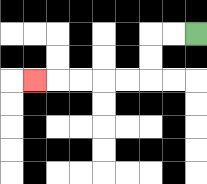{'start': '[8, 1]', 'end': '[1, 3]', 'path_directions': 'L,L,D,D,L,L,L,L,L', 'path_coordinates': '[[8, 1], [7, 1], [6, 1], [6, 2], [6, 3], [5, 3], [4, 3], [3, 3], [2, 3], [1, 3]]'}